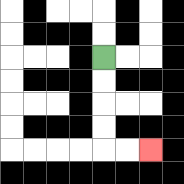{'start': '[4, 2]', 'end': '[6, 6]', 'path_directions': 'D,D,D,D,R,R', 'path_coordinates': '[[4, 2], [4, 3], [4, 4], [4, 5], [4, 6], [5, 6], [6, 6]]'}